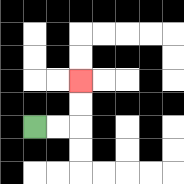{'start': '[1, 5]', 'end': '[3, 3]', 'path_directions': 'R,R,U,U', 'path_coordinates': '[[1, 5], [2, 5], [3, 5], [3, 4], [3, 3]]'}